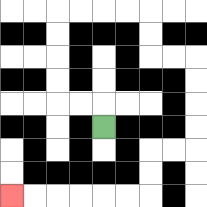{'start': '[4, 5]', 'end': '[0, 8]', 'path_directions': 'U,L,L,U,U,U,U,R,R,R,R,D,D,R,R,D,D,D,D,L,L,D,D,L,L,L,L,L,L', 'path_coordinates': '[[4, 5], [4, 4], [3, 4], [2, 4], [2, 3], [2, 2], [2, 1], [2, 0], [3, 0], [4, 0], [5, 0], [6, 0], [6, 1], [6, 2], [7, 2], [8, 2], [8, 3], [8, 4], [8, 5], [8, 6], [7, 6], [6, 6], [6, 7], [6, 8], [5, 8], [4, 8], [3, 8], [2, 8], [1, 8], [0, 8]]'}